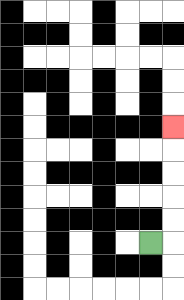{'start': '[6, 10]', 'end': '[7, 5]', 'path_directions': 'R,U,U,U,U,U', 'path_coordinates': '[[6, 10], [7, 10], [7, 9], [7, 8], [7, 7], [7, 6], [7, 5]]'}